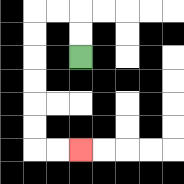{'start': '[3, 2]', 'end': '[3, 6]', 'path_directions': 'U,U,L,L,D,D,D,D,D,D,R,R', 'path_coordinates': '[[3, 2], [3, 1], [3, 0], [2, 0], [1, 0], [1, 1], [1, 2], [1, 3], [1, 4], [1, 5], [1, 6], [2, 6], [3, 6]]'}